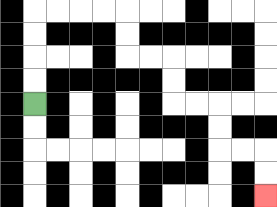{'start': '[1, 4]', 'end': '[11, 8]', 'path_directions': 'U,U,U,U,R,R,R,R,D,D,R,R,D,D,R,R,D,D,R,R,D,D', 'path_coordinates': '[[1, 4], [1, 3], [1, 2], [1, 1], [1, 0], [2, 0], [3, 0], [4, 0], [5, 0], [5, 1], [5, 2], [6, 2], [7, 2], [7, 3], [7, 4], [8, 4], [9, 4], [9, 5], [9, 6], [10, 6], [11, 6], [11, 7], [11, 8]]'}